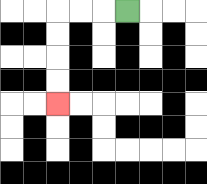{'start': '[5, 0]', 'end': '[2, 4]', 'path_directions': 'L,L,L,D,D,D,D', 'path_coordinates': '[[5, 0], [4, 0], [3, 0], [2, 0], [2, 1], [2, 2], [2, 3], [2, 4]]'}